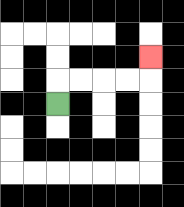{'start': '[2, 4]', 'end': '[6, 2]', 'path_directions': 'U,R,R,R,R,U', 'path_coordinates': '[[2, 4], [2, 3], [3, 3], [4, 3], [5, 3], [6, 3], [6, 2]]'}